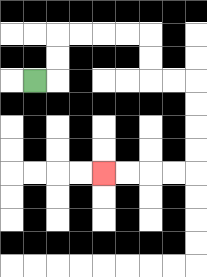{'start': '[1, 3]', 'end': '[4, 7]', 'path_directions': 'R,U,U,R,R,R,R,D,D,R,R,D,D,D,D,L,L,L,L', 'path_coordinates': '[[1, 3], [2, 3], [2, 2], [2, 1], [3, 1], [4, 1], [5, 1], [6, 1], [6, 2], [6, 3], [7, 3], [8, 3], [8, 4], [8, 5], [8, 6], [8, 7], [7, 7], [6, 7], [5, 7], [4, 7]]'}